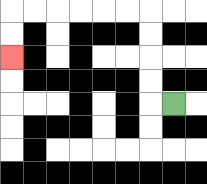{'start': '[7, 4]', 'end': '[0, 2]', 'path_directions': 'L,U,U,U,U,L,L,L,L,L,L,D,D', 'path_coordinates': '[[7, 4], [6, 4], [6, 3], [6, 2], [6, 1], [6, 0], [5, 0], [4, 0], [3, 0], [2, 0], [1, 0], [0, 0], [0, 1], [0, 2]]'}